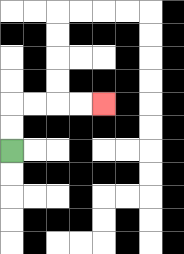{'start': '[0, 6]', 'end': '[4, 4]', 'path_directions': 'U,U,R,R,R,R', 'path_coordinates': '[[0, 6], [0, 5], [0, 4], [1, 4], [2, 4], [3, 4], [4, 4]]'}